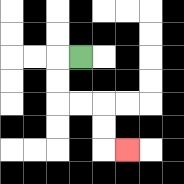{'start': '[3, 2]', 'end': '[5, 6]', 'path_directions': 'L,D,D,R,R,D,D,R', 'path_coordinates': '[[3, 2], [2, 2], [2, 3], [2, 4], [3, 4], [4, 4], [4, 5], [4, 6], [5, 6]]'}